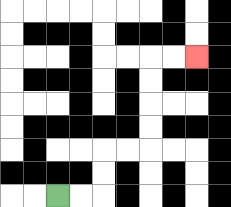{'start': '[2, 8]', 'end': '[8, 2]', 'path_directions': 'R,R,U,U,R,R,U,U,U,U,R,R', 'path_coordinates': '[[2, 8], [3, 8], [4, 8], [4, 7], [4, 6], [5, 6], [6, 6], [6, 5], [6, 4], [6, 3], [6, 2], [7, 2], [8, 2]]'}